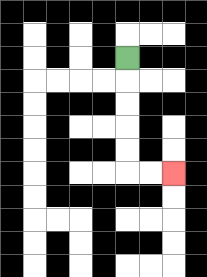{'start': '[5, 2]', 'end': '[7, 7]', 'path_directions': 'D,D,D,D,D,R,R', 'path_coordinates': '[[5, 2], [5, 3], [5, 4], [5, 5], [5, 6], [5, 7], [6, 7], [7, 7]]'}